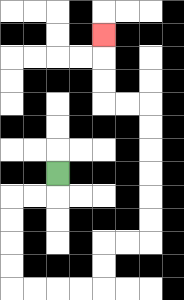{'start': '[2, 7]', 'end': '[4, 1]', 'path_directions': 'D,L,L,D,D,D,D,R,R,R,R,U,U,R,R,U,U,U,U,U,U,L,L,U,U,U', 'path_coordinates': '[[2, 7], [2, 8], [1, 8], [0, 8], [0, 9], [0, 10], [0, 11], [0, 12], [1, 12], [2, 12], [3, 12], [4, 12], [4, 11], [4, 10], [5, 10], [6, 10], [6, 9], [6, 8], [6, 7], [6, 6], [6, 5], [6, 4], [5, 4], [4, 4], [4, 3], [4, 2], [4, 1]]'}